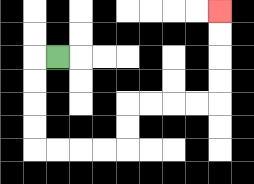{'start': '[2, 2]', 'end': '[9, 0]', 'path_directions': 'L,D,D,D,D,R,R,R,R,U,U,R,R,R,R,U,U,U,U', 'path_coordinates': '[[2, 2], [1, 2], [1, 3], [1, 4], [1, 5], [1, 6], [2, 6], [3, 6], [4, 6], [5, 6], [5, 5], [5, 4], [6, 4], [7, 4], [8, 4], [9, 4], [9, 3], [9, 2], [9, 1], [9, 0]]'}